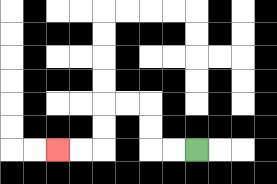{'start': '[8, 6]', 'end': '[2, 6]', 'path_directions': 'L,L,U,U,L,L,D,D,L,L', 'path_coordinates': '[[8, 6], [7, 6], [6, 6], [6, 5], [6, 4], [5, 4], [4, 4], [4, 5], [4, 6], [3, 6], [2, 6]]'}